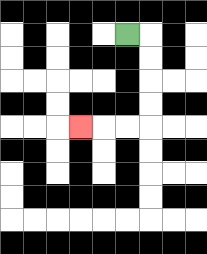{'start': '[5, 1]', 'end': '[3, 5]', 'path_directions': 'R,D,D,D,D,L,L,L', 'path_coordinates': '[[5, 1], [6, 1], [6, 2], [6, 3], [6, 4], [6, 5], [5, 5], [4, 5], [3, 5]]'}